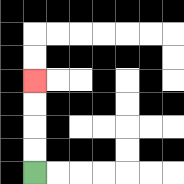{'start': '[1, 7]', 'end': '[1, 3]', 'path_directions': 'U,U,U,U', 'path_coordinates': '[[1, 7], [1, 6], [1, 5], [1, 4], [1, 3]]'}